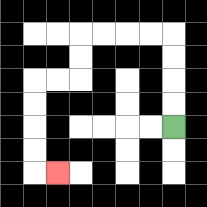{'start': '[7, 5]', 'end': '[2, 7]', 'path_directions': 'U,U,U,U,L,L,L,L,D,D,L,L,D,D,D,D,R', 'path_coordinates': '[[7, 5], [7, 4], [7, 3], [7, 2], [7, 1], [6, 1], [5, 1], [4, 1], [3, 1], [3, 2], [3, 3], [2, 3], [1, 3], [1, 4], [1, 5], [1, 6], [1, 7], [2, 7]]'}